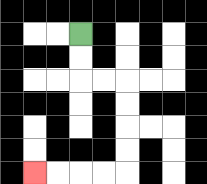{'start': '[3, 1]', 'end': '[1, 7]', 'path_directions': 'D,D,R,R,D,D,D,D,L,L,L,L', 'path_coordinates': '[[3, 1], [3, 2], [3, 3], [4, 3], [5, 3], [5, 4], [5, 5], [5, 6], [5, 7], [4, 7], [3, 7], [2, 7], [1, 7]]'}